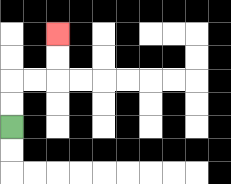{'start': '[0, 5]', 'end': '[2, 1]', 'path_directions': 'U,U,R,R,U,U', 'path_coordinates': '[[0, 5], [0, 4], [0, 3], [1, 3], [2, 3], [2, 2], [2, 1]]'}